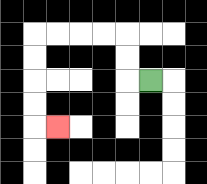{'start': '[6, 3]', 'end': '[2, 5]', 'path_directions': 'L,U,U,L,L,L,L,D,D,D,D,R', 'path_coordinates': '[[6, 3], [5, 3], [5, 2], [5, 1], [4, 1], [3, 1], [2, 1], [1, 1], [1, 2], [1, 3], [1, 4], [1, 5], [2, 5]]'}